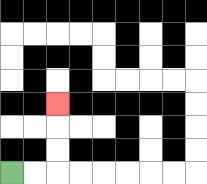{'start': '[0, 7]', 'end': '[2, 4]', 'path_directions': 'R,R,U,U,U', 'path_coordinates': '[[0, 7], [1, 7], [2, 7], [2, 6], [2, 5], [2, 4]]'}